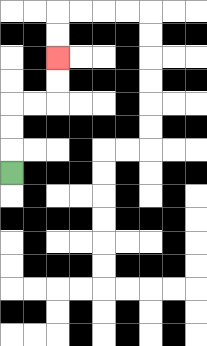{'start': '[0, 7]', 'end': '[2, 2]', 'path_directions': 'U,U,U,R,R,U,U', 'path_coordinates': '[[0, 7], [0, 6], [0, 5], [0, 4], [1, 4], [2, 4], [2, 3], [2, 2]]'}